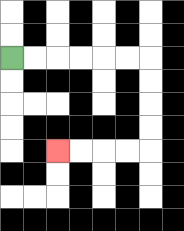{'start': '[0, 2]', 'end': '[2, 6]', 'path_directions': 'R,R,R,R,R,R,D,D,D,D,L,L,L,L', 'path_coordinates': '[[0, 2], [1, 2], [2, 2], [3, 2], [4, 2], [5, 2], [6, 2], [6, 3], [6, 4], [6, 5], [6, 6], [5, 6], [4, 6], [3, 6], [2, 6]]'}